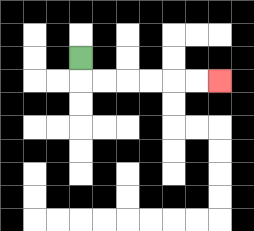{'start': '[3, 2]', 'end': '[9, 3]', 'path_directions': 'D,R,R,R,R,R,R', 'path_coordinates': '[[3, 2], [3, 3], [4, 3], [5, 3], [6, 3], [7, 3], [8, 3], [9, 3]]'}